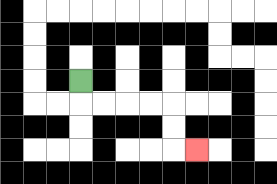{'start': '[3, 3]', 'end': '[8, 6]', 'path_directions': 'D,R,R,R,R,D,D,R', 'path_coordinates': '[[3, 3], [3, 4], [4, 4], [5, 4], [6, 4], [7, 4], [7, 5], [7, 6], [8, 6]]'}